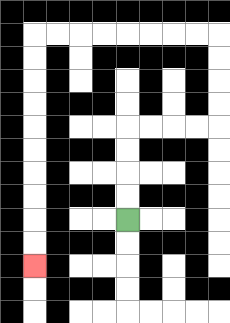{'start': '[5, 9]', 'end': '[1, 11]', 'path_directions': 'U,U,U,U,R,R,R,R,U,U,U,U,L,L,L,L,L,L,L,L,D,D,D,D,D,D,D,D,D,D', 'path_coordinates': '[[5, 9], [5, 8], [5, 7], [5, 6], [5, 5], [6, 5], [7, 5], [8, 5], [9, 5], [9, 4], [9, 3], [9, 2], [9, 1], [8, 1], [7, 1], [6, 1], [5, 1], [4, 1], [3, 1], [2, 1], [1, 1], [1, 2], [1, 3], [1, 4], [1, 5], [1, 6], [1, 7], [1, 8], [1, 9], [1, 10], [1, 11]]'}